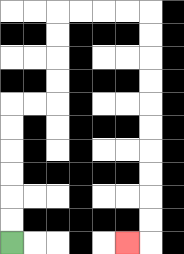{'start': '[0, 10]', 'end': '[5, 10]', 'path_directions': 'U,U,U,U,U,U,R,R,U,U,U,U,R,R,R,R,D,D,D,D,D,D,D,D,D,D,L', 'path_coordinates': '[[0, 10], [0, 9], [0, 8], [0, 7], [0, 6], [0, 5], [0, 4], [1, 4], [2, 4], [2, 3], [2, 2], [2, 1], [2, 0], [3, 0], [4, 0], [5, 0], [6, 0], [6, 1], [6, 2], [6, 3], [6, 4], [6, 5], [6, 6], [6, 7], [6, 8], [6, 9], [6, 10], [5, 10]]'}